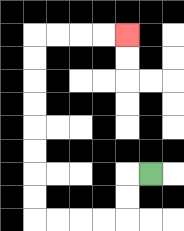{'start': '[6, 7]', 'end': '[5, 1]', 'path_directions': 'L,D,D,L,L,L,L,U,U,U,U,U,U,U,U,R,R,R,R', 'path_coordinates': '[[6, 7], [5, 7], [5, 8], [5, 9], [4, 9], [3, 9], [2, 9], [1, 9], [1, 8], [1, 7], [1, 6], [1, 5], [1, 4], [1, 3], [1, 2], [1, 1], [2, 1], [3, 1], [4, 1], [5, 1]]'}